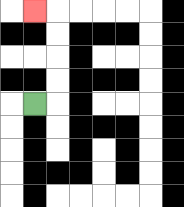{'start': '[1, 4]', 'end': '[1, 0]', 'path_directions': 'R,U,U,U,U,L', 'path_coordinates': '[[1, 4], [2, 4], [2, 3], [2, 2], [2, 1], [2, 0], [1, 0]]'}